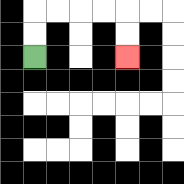{'start': '[1, 2]', 'end': '[5, 2]', 'path_directions': 'U,U,R,R,R,R,D,D', 'path_coordinates': '[[1, 2], [1, 1], [1, 0], [2, 0], [3, 0], [4, 0], [5, 0], [5, 1], [5, 2]]'}